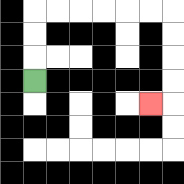{'start': '[1, 3]', 'end': '[6, 4]', 'path_directions': 'U,U,U,R,R,R,R,R,R,D,D,D,D,L', 'path_coordinates': '[[1, 3], [1, 2], [1, 1], [1, 0], [2, 0], [3, 0], [4, 0], [5, 0], [6, 0], [7, 0], [7, 1], [7, 2], [7, 3], [7, 4], [6, 4]]'}